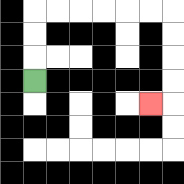{'start': '[1, 3]', 'end': '[6, 4]', 'path_directions': 'U,U,U,R,R,R,R,R,R,D,D,D,D,L', 'path_coordinates': '[[1, 3], [1, 2], [1, 1], [1, 0], [2, 0], [3, 0], [4, 0], [5, 0], [6, 0], [7, 0], [7, 1], [7, 2], [7, 3], [7, 4], [6, 4]]'}